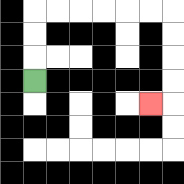{'start': '[1, 3]', 'end': '[6, 4]', 'path_directions': 'U,U,U,R,R,R,R,R,R,D,D,D,D,L', 'path_coordinates': '[[1, 3], [1, 2], [1, 1], [1, 0], [2, 0], [3, 0], [4, 0], [5, 0], [6, 0], [7, 0], [7, 1], [7, 2], [7, 3], [7, 4], [6, 4]]'}